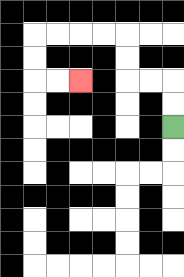{'start': '[7, 5]', 'end': '[3, 3]', 'path_directions': 'U,U,L,L,U,U,L,L,L,L,D,D,R,R', 'path_coordinates': '[[7, 5], [7, 4], [7, 3], [6, 3], [5, 3], [5, 2], [5, 1], [4, 1], [3, 1], [2, 1], [1, 1], [1, 2], [1, 3], [2, 3], [3, 3]]'}